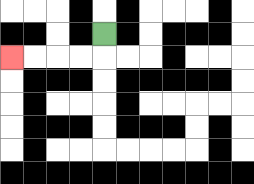{'start': '[4, 1]', 'end': '[0, 2]', 'path_directions': 'D,L,L,L,L', 'path_coordinates': '[[4, 1], [4, 2], [3, 2], [2, 2], [1, 2], [0, 2]]'}